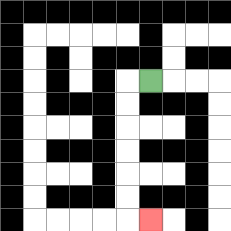{'start': '[6, 3]', 'end': '[6, 9]', 'path_directions': 'L,D,D,D,D,D,D,R', 'path_coordinates': '[[6, 3], [5, 3], [5, 4], [5, 5], [5, 6], [5, 7], [5, 8], [5, 9], [6, 9]]'}